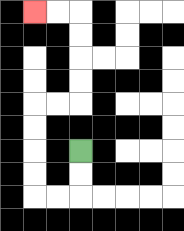{'start': '[3, 6]', 'end': '[1, 0]', 'path_directions': 'D,D,L,L,U,U,U,U,R,R,U,U,U,U,L,L', 'path_coordinates': '[[3, 6], [3, 7], [3, 8], [2, 8], [1, 8], [1, 7], [1, 6], [1, 5], [1, 4], [2, 4], [3, 4], [3, 3], [3, 2], [3, 1], [3, 0], [2, 0], [1, 0]]'}